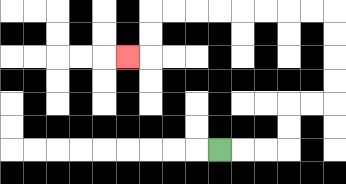{'start': '[9, 6]', 'end': '[5, 2]', 'path_directions': 'R,R,R,U,U,R,R,U,U,U,U,L,L,L,L,L,L,L,L,D,D,L', 'path_coordinates': '[[9, 6], [10, 6], [11, 6], [12, 6], [12, 5], [12, 4], [13, 4], [14, 4], [14, 3], [14, 2], [14, 1], [14, 0], [13, 0], [12, 0], [11, 0], [10, 0], [9, 0], [8, 0], [7, 0], [6, 0], [6, 1], [6, 2], [5, 2]]'}